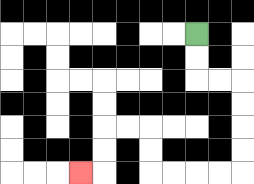{'start': '[8, 1]', 'end': '[3, 7]', 'path_directions': 'D,D,R,R,D,D,D,D,L,L,L,L,U,U,L,L,D,D,L', 'path_coordinates': '[[8, 1], [8, 2], [8, 3], [9, 3], [10, 3], [10, 4], [10, 5], [10, 6], [10, 7], [9, 7], [8, 7], [7, 7], [6, 7], [6, 6], [6, 5], [5, 5], [4, 5], [4, 6], [4, 7], [3, 7]]'}